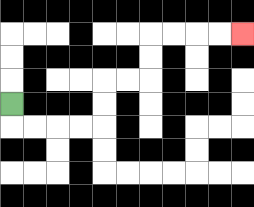{'start': '[0, 4]', 'end': '[10, 1]', 'path_directions': 'D,R,R,R,R,U,U,R,R,U,U,R,R,R,R', 'path_coordinates': '[[0, 4], [0, 5], [1, 5], [2, 5], [3, 5], [4, 5], [4, 4], [4, 3], [5, 3], [6, 3], [6, 2], [6, 1], [7, 1], [8, 1], [9, 1], [10, 1]]'}